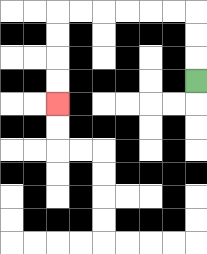{'start': '[8, 3]', 'end': '[2, 4]', 'path_directions': 'U,U,U,L,L,L,L,L,L,D,D,D,D', 'path_coordinates': '[[8, 3], [8, 2], [8, 1], [8, 0], [7, 0], [6, 0], [5, 0], [4, 0], [3, 0], [2, 0], [2, 1], [2, 2], [2, 3], [2, 4]]'}